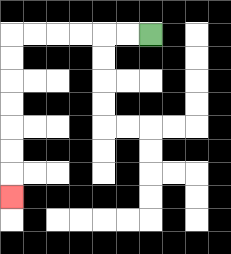{'start': '[6, 1]', 'end': '[0, 8]', 'path_directions': 'L,L,L,L,L,L,D,D,D,D,D,D,D', 'path_coordinates': '[[6, 1], [5, 1], [4, 1], [3, 1], [2, 1], [1, 1], [0, 1], [0, 2], [0, 3], [0, 4], [0, 5], [0, 6], [0, 7], [0, 8]]'}